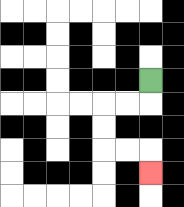{'start': '[6, 3]', 'end': '[6, 7]', 'path_directions': 'D,L,L,D,D,R,R,D', 'path_coordinates': '[[6, 3], [6, 4], [5, 4], [4, 4], [4, 5], [4, 6], [5, 6], [6, 6], [6, 7]]'}